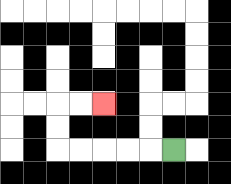{'start': '[7, 6]', 'end': '[4, 4]', 'path_directions': 'L,L,L,L,L,U,U,R,R', 'path_coordinates': '[[7, 6], [6, 6], [5, 6], [4, 6], [3, 6], [2, 6], [2, 5], [2, 4], [3, 4], [4, 4]]'}